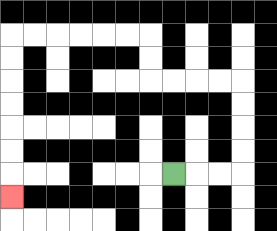{'start': '[7, 7]', 'end': '[0, 8]', 'path_directions': 'R,R,R,U,U,U,U,L,L,L,L,U,U,L,L,L,L,L,L,D,D,D,D,D,D,D', 'path_coordinates': '[[7, 7], [8, 7], [9, 7], [10, 7], [10, 6], [10, 5], [10, 4], [10, 3], [9, 3], [8, 3], [7, 3], [6, 3], [6, 2], [6, 1], [5, 1], [4, 1], [3, 1], [2, 1], [1, 1], [0, 1], [0, 2], [0, 3], [0, 4], [0, 5], [0, 6], [0, 7], [0, 8]]'}